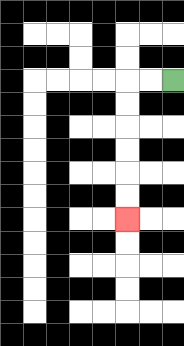{'start': '[7, 3]', 'end': '[5, 9]', 'path_directions': 'L,L,D,D,D,D,D,D', 'path_coordinates': '[[7, 3], [6, 3], [5, 3], [5, 4], [5, 5], [5, 6], [5, 7], [5, 8], [5, 9]]'}